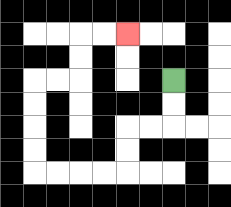{'start': '[7, 3]', 'end': '[5, 1]', 'path_directions': 'D,D,L,L,D,D,L,L,L,L,U,U,U,U,R,R,U,U,R,R', 'path_coordinates': '[[7, 3], [7, 4], [7, 5], [6, 5], [5, 5], [5, 6], [5, 7], [4, 7], [3, 7], [2, 7], [1, 7], [1, 6], [1, 5], [1, 4], [1, 3], [2, 3], [3, 3], [3, 2], [3, 1], [4, 1], [5, 1]]'}